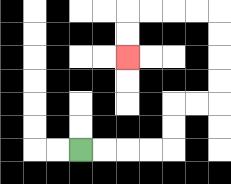{'start': '[3, 6]', 'end': '[5, 2]', 'path_directions': 'R,R,R,R,U,U,R,R,U,U,U,U,L,L,L,L,D,D', 'path_coordinates': '[[3, 6], [4, 6], [5, 6], [6, 6], [7, 6], [7, 5], [7, 4], [8, 4], [9, 4], [9, 3], [9, 2], [9, 1], [9, 0], [8, 0], [7, 0], [6, 0], [5, 0], [5, 1], [5, 2]]'}